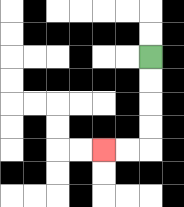{'start': '[6, 2]', 'end': '[4, 6]', 'path_directions': 'D,D,D,D,L,L', 'path_coordinates': '[[6, 2], [6, 3], [6, 4], [6, 5], [6, 6], [5, 6], [4, 6]]'}